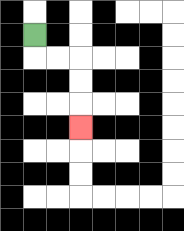{'start': '[1, 1]', 'end': '[3, 5]', 'path_directions': 'D,R,R,D,D,D', 'path_coordinates': '[[1, 1], [1, 2], [2, 2], [3, 2], [3, 3], [3, 4], [3, 5]]'}